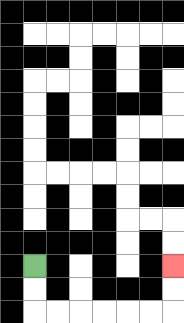{'start': '[1, 11]', 'end': '[7, 11]', 'path_directions': 'D,D,R,R,R,R,R,R,U,U', 'path_coordinates': '[[1, 11], [1, 12], [1, 13], [2, 13], [3, 13], [4, 13], [5, 13], [6, 13], [7, 13], [7, 12], [7, 11]]'}